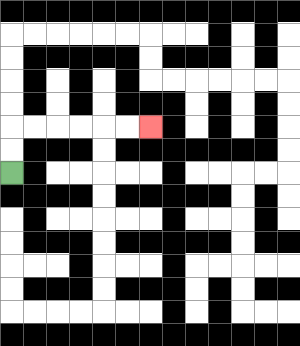{'start': '[0, 7]', 'end': '[6, 5]', 'path_directions': 'U,U,R,R,R,R,R,R', 'path_coordinates': '[[0, 7], [0, 6], [0, 5], [1, 5], [2, 5], [3, 5], [4, 5], [5, 5], [6, 5]]'}